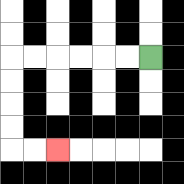{'start': '[6, 2]', 'end': '[2, 6]', 'path_directions': 'L,L,L,L,L,L,D,D,D,D,R,R', 'path_coordinates': '[[6, 2], [5, 2], [4, 2], [3, 2], [2, 2], [1, 2], [0, 2], [0, 3], [0, 4], [0, 5], [0, 6], [1, 6], [2, 6]]'}